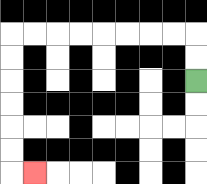{'start': '[8, 3]', 'end': '[1, 7]', 'path_directions': 'U,U,L,L,L,L,L,L,L,L,D,D,D,D,D,D,R', 'path_coordinates': '[[8, 3], [8, 2], [8, 1], [7, 1], [6, 1], [5, 1], [4, 1], [3, 1], [2, 1], [1, 1], [0, 1], [0, 2], [0, 3], [0, 4], [0, 5], [0, 6], [0, 7], [1, 7]]'}